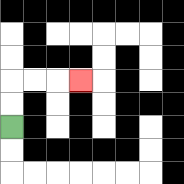{'start': '[0, 5]', 'end': '[3, 3]', 'path_directions': 'U,U,R,R,R', 'path_coordinates': '[[0, 5], [0, 4], [0, 3], [1, 3], [2, 3], [3, 3]]'}